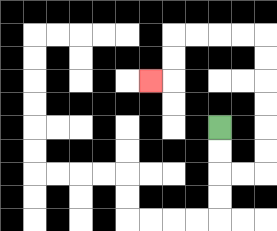{'start': '[9, 5]', 'end': '[6, 3]', 'path_directions': 'D,D,R,R,U,U,U,U,U,U,L,L,L,L,D,D,L', 'path_coordinates': '[[9, 5], [9, 6], [9, 7], [10, 7], [11, 7], [11, 6], [11, 5], [11, 4], [11, 3], [11, 2], [11, 1], [10, 1], [9, 1], [8, 1], [7, 1], [7, 2], [7, 3], [6, 3]]'}